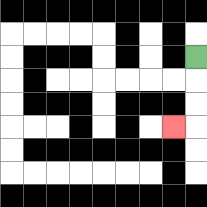{'start': '[8, 2]', 'end': '[7, 5]', 'path_directions': 'D,D,D,L', 'path_coordinates': '[[8, 2], [8, 3], [8, 4], [8, 5], [7, 5]]'}